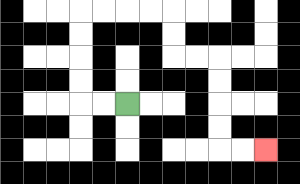{'start': '[5, 4]', 'end': '[11, 6]', 'path_directions': 'L,L,U,U,U,U,R,R,R,R,D,D,R,R,D,D,D,D,R,R', 'path_coordinates': '[[5, 4], [4, 4], [3, 4], [3, 3], [3, 2], [3, 1], [3, 0], [4, 0], [5, 0], [6, 0], [7, 0], [7, 1], [7, 2], [8, 2], [9, 2], [9, 3], [9, 4], [9, 5], [9, 6], [10, 6], [11, 6]]'}